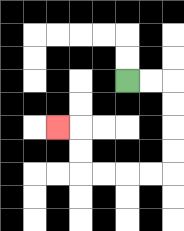{'start': '[5, 3]', 'end': '[2, 5]', 'path_directions': 'R,R,D,D,D,D,L,L,L,L,U,U,L', 'path_coordinates': '[[5, 3], [6, 3], [7, 3], [7, 4], [7, 5], [7, 6], [7, 7], [6, 7], [5, 7], [4, 7], [3, 7], [3, 6], [3, 5], [2, 5]]'}